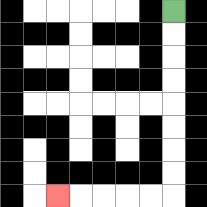{'start': '[7, 0]', 'end': '[2, 8]', 'path_directions': 'D,D,D,D,D,D,D,D,L,L,L,L,L', 'path_coordinates': '[[7, 0], [7, 1], [7, 2], [7, 3], [7, 4], [7, 5], [7, 6], [7, 7], [7, 8], [6, 8], [5, 8], [4, 8], [3, 8], [2, 8]]'}